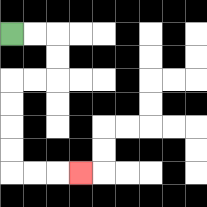{'start': '[0, 1]', 'end': '[3, 7]', 'path_directions': 'R,R,D,D,L,L,D,D,D,D,R,R,R', 'path_coordinates': '[[0, 1], [1, 1], [2, 1], [2, 2], [2, 3], [1, 3], [0, 3], [0, 4], [0, 5], [0, 6], [0, 7], [1, 7], [2, 7], [3, 7]]'}